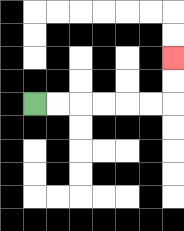{'start': '[1, 4]', 'end': '[7, 2]', 'path_directions': 'R,R,R,R,R,R,U,U', 'path_coordinates': '[[1, 4], [2, 4], [3, 4], [4, 4], [5, 4], [6, 4], [7, 4], [7, 3], [7, 2]]'}